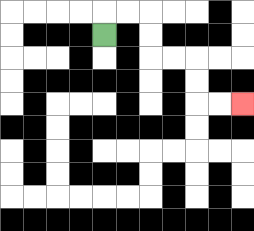{'start': '[4, 1]', 'end': '[10, 4]', 'path_directions': 'U,R,R,D,D,R,R,D,D,R,R', 'path_coordinates': '[[4, 1], [4, 0], [5, 0], [6, 0], [6, 1], [6, 2], [7, 2], [8, 2], [8, 3], [8, 4], [9, 4], [10, 4]]'}